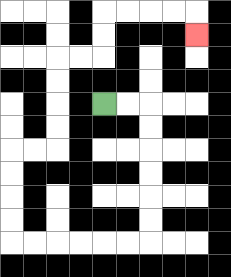{'start': '[4, 4]', 'end': '[8, 1]', 'path_directions': 'R,R,D,D,D,D,D,D,L,L,L,L,L,L,U,U,U,U,R,R,U,U,U,U,R,R,U,U,R,R,R,R,D', 'path_coordinates': '[[4, 4], [5, 4], [6, 4], [6, 5], [6, 6], [6, 7], [6, 8], [6, 9], [6, 10], [5, 10], [4, 10], [3, 10], [2, 10], [1, 10], [0, 10], [0, 9], [0, 8], [0, 7], [0, 6], [1, 6], [2, 6], [2, 5], [2, 4], [2, 3], [2, 2], [3, 2], [4, 2], [4, 1], [4, 0], [5, 0], [6, 0], [7, 0], [8, 0], [8, 1]]'}